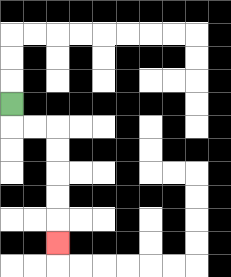{'start': '[0, 4]', 'end': '[2, 10]', 'path_directions': 'D,R,R,D,D,D,D,D', 'path_coordinates': '[[0, 4], [0, 5], [1, 5], [2, 5], [2, 6], [2, 7], [2, 8], [2, 9], [2, 10]]'}